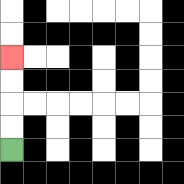{'start': '[0, 6]', 'end': '[0, 2]', 'path_directions': 'U,U,U,U', 'path_coordinates': '[[0, 6], [0, 5], [0, 4], [0, 3], [0, 2]]'}